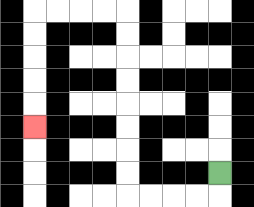{'start': '[9, 7]', 'end': '[1, 5]', 'path_directions': 'D,L,L,L,L,U,U,U,U,U,U,U,U,L,L,L,L,D,D,D,D,D', 'path_coordinates': '[[9, 7], [9, 8], [8, 8], [7, 8], [6, 8], [5, 8], [5, 7], [5, 6], [5, 5], [5, 4], [5, 3], [5, 2], [5, 1], [5, 0], [4, 0], [3, 0], [2, 0], [1, 0], [1, 1], [1, 2], [1, 3], [1, 4], [1, 5]]'}